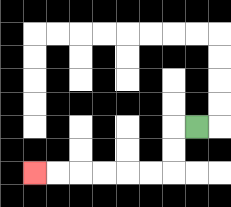{'start': '[8, 5]', 'end': '[1, 7]', 'path_directions': 'L,D,D,L,L,L,L,L,L', 'path_coordinates': '[[8, 5], [7, 5], [7, 6], [7, 7], [6, 7], [5, 7], [4, 7], [3, 7], [2, 7], [1, 7]]'}